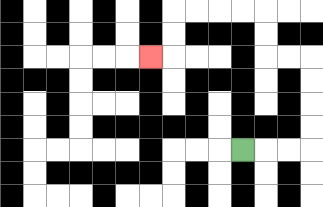{'start': '[10, 6]', 'end': '[6, 2]', 'path_directions': 'R,R,R,U,U,U,U,L,L,U,U,L,L,L,L,D,D,L', 'path_coordinates': '[[10, 6], [11, 6], [12, 6], [13, 6], [13, 5], [13, 4], [13, 3], [13, 2], [12, 2], [11, 2], [11, 1], [11, 0], [10, 0], [9, 0], [8, 0], [7, 0], [7, 1], [7, 2], [6, 2]]'}